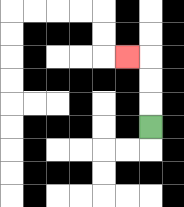{'start': '[6, 5]', 'end': '[5, 2]', 'path_directions': 'U,U,U,L', 'path_coordinates': '[[6, 5], [6, 4], [6, 3], [6, 2], [5, 2]]'}